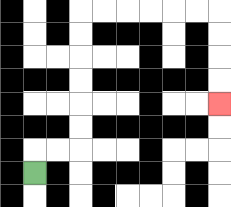{'start': '[1, 7]', 'end': '[9, 4]', 'path_directions': 'U,R,R,U,U,U,U,U,U,R,R,R,R,R,R,D,D,D,D', 'path_coordinates': '[[1, 7], [1, 6], [2, 6], [3, 6], [3, 5], [3, 4], [3, 3], [3, 2], [3, 1], [3, 0], [4, 0], [5, 0], [6, 0], [7, 0], [8, 0], [9, 0], [9, 1], [9, 2], [9, 3], [9, 4]]'}